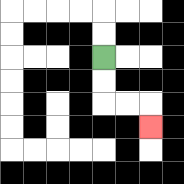{'start': '[4, 2]', 'end': '[6, 5]', 'path_directions': 'D,D,R,R,D', 'path_coordinates': '[[4, 2], [4, 3], [4, 4], [5, 4], [6, 4], [6, 5]]'}